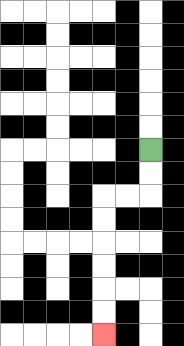{'start': '[6, 6]', 'end': '[4, 14]', 'path_directions': 'D,D,L,L,D,D,D,D,D,D', 'path_coordinates': '[[6, 6], [6, 7], [6, 8], [5, 8], [4, 8], [4, 9], [4, 10], [4, 11], [4, 12], [4, 13], [4, 14]]'}